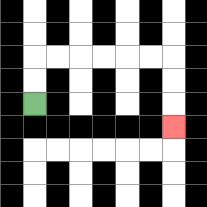{'start': '[1, 4]', 'end': '[7, 5]', 'path_directions': 'U,U,R,R,R,R,R,R,D,D,D', 'path_coordinates': '[[1, 4], [1, 3], [1, 2], [2, 2], [3, 2], [4, 2], [5, 2], [6, 2], [7, 2], [7, 3], [7, 4], [7, 5]]'}